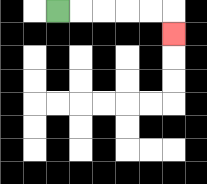{'start': '[2, 0]', 'end': '[7, 1]', 'path_directions': 'R,R,R,R,R,D', 'path_coordinates': '[[2, 0], [3, 0], [4, 0], [5, 0], [6, 0], [7, 0], [7, 1]]'}